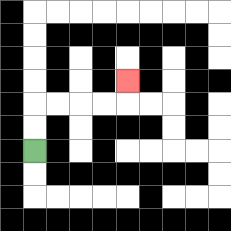{'start': '[1, 6]', 'end': '[5, 3]', 'path_directions': 'U,U,R,R,R,R,U', 'path_coordinates': '[[1, 6], [1, 5], [1, 4], [2, 4], [3, 4], [4, 4], [5, 4], [5, 3]]'}